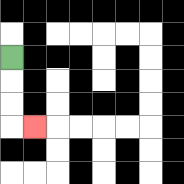{'start': '[0, 2]', 'end': '[1, 5]', 'path_directions': 'D,D,D,R', 'path_coordinates': '[[0, 2], [0, 3], [0, 4], [0, 5], [1, 5]]'}